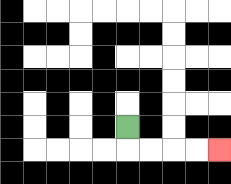{'start': '[5, 5]', 'end': '[9, 6]', 'path_directions': 'D,R,R,R,R', 'path_coordinates': '[[5, 5], [5, 6], [6, 6], [7, 6], [8, 6], [9, 6]]'}